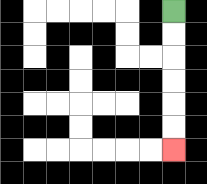{'start': '[7, 0]', 'end': '[7, 6]', 'path_directions': 'D,D,D,D,D,D', 'path_coordinates': '[[7, 0], [7, 1], [7, 2], [7, 3], [7, 4], [7, 5], [7, 6]]'}